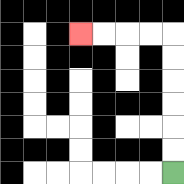{'start': '[7, 7]', 'end': '[3, 1]', 'path_directions': 'U,U,U,U,U,U,L,L,L,L', 'path_coordinates': '[[7, 7], [7, 6], [7, 5], [7, 4], [7, 3], [7, 2], [7, 1], [6, 1], [5, 1], [4, 1], [3, 1]]'}